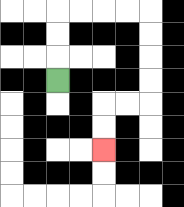{'start': '[2, 3]', 'end': '[4, 6]', 'path_directions': 'U,U,U,R,R,R,R,D,D,D,D,L,L,D,D', 'path_coordinates': '[[2, 3], [2, 2], [2, 1], [2, 0], [3, 0], [4, 0], [5, 0], [6, 0], [6, 1], [6, 2], [6, 3], [6, 4], [5, 4], [4, 4], [4, 5], [4, 6]]'}